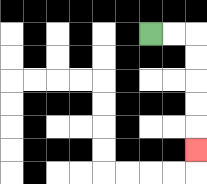{'start': '[6, 1]', 'end': '[8, 6]', 'path_directions': 'R,R,D,D,D,D,D', 'path_coordinates': '[[6, 1], [7, 1], [8, 1], [8, 2], [8, 3], [8, 4], [8, 5], [8, 6]]'}